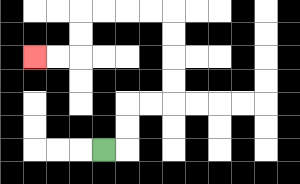{'start': '[4, 6]', 'end': '[1, 2]', 'path_directions': 'R,U,U,R,R,U,U,U,U,L,L,L,L,D,D,L,L', 'path_coordinates': '[[4, 6], [5, 6], [5, 5], [5, 4], [6, 4], [7, 4], [7, 3], [7, 2], [7, 1], [7, 0], [6, 0], [5, 0], [4, 0], [3, 0], [3, 1], [3, 2], [2, 2], [1, 2]]'}